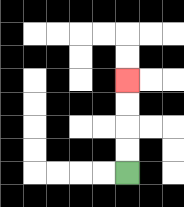{'start': '[5, 7]', 'end': '[5, 3]', 'path_directions': 'U,U,U,U', 'path_coordinates': '[[5, 7], [5, 6], [5, 5], [5, 4], [5, 3]]'}